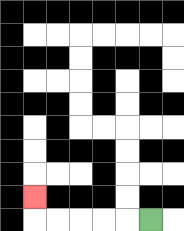{'start': '[6, 9]', 'end': '[1, 8]', 'path_directions': 'L,L,L,L,L,U', 'path_coordinates': '[[6, 9], [5, 9], [4, 9], [3, 9], [2, 9], [1, 9], [1, 8]]'}